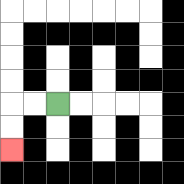{'start': '[2, 4]', 'end': '[0, 6]', 'path_directions': 'L,L,D,D', 'path_coordinates': '[[2, 4], [1, 4], [0, 4], [0, 5], [0, 6]]'}